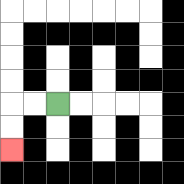{'start': '[2, 4]', 'end': '[0, 6]', 'path_directions': 'L,L,D,D', 'path_coordinates': '[[2, 4], [1, 4], [0, 4], [0, 5], [0, 6]]'}